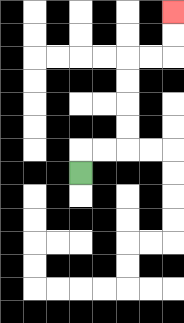{'start': '[3, 7]', 'end': '[7, 0]', 'path_directions': 'U,R,R,U,U,U,U,R,R,U,U', 'path_coordinates': '[[3, 7], [3, 6], [4, 6], [5, 6], [5, 5], [5, 4], [5, 3], [5, 2], [6, 2], [7, 2], [7, 1], [7, 0]]'}